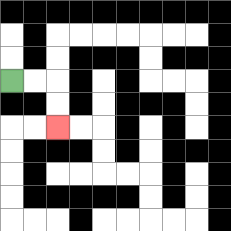{'start': '[0, 3]', 'end': '[2, 5]', 'path_directions': 'R,R,D,D', 'path_coordinates': '[[0, 3], [1, 3], [2, 3], [2, 4], [2, 5]]'}